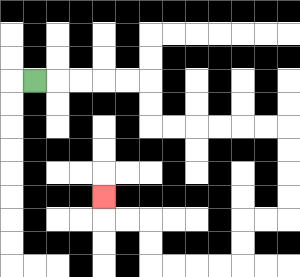{'start': '[1, 3]', 'end': '[4, 8]', 'path_directions': 'R,R,R,R,R,D,D,R,R,R,R,R,R,D,D,D,D,L,L,D,D,L,L,L,L,U,U,L,L,U', 'path_coordinates': '[[1, 3], [2, 3], [3, 3], [4, 3], [5, 3], [6, 3], [6, 4], [6, 5], [7, 5], [8, 5], [9, 5], [10, 5], [11, 5], [12, 5], [12, 6], [12, 7], [12, 8], [12, 9], [11, 9], [10, 9], [10, 10], [10, 11], [9, 11], [8, 11], [7, 11], [6, 11], [6, 10], [6, 9], [5, 9], [4, 9], [4, 8]]'}